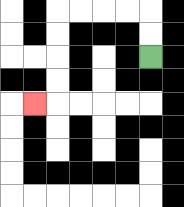{'start': '[6, 2]', 'end': '[1, 4]', 'path_directions': 'U,U,L,L,L,L,D,D,D,D,L', 'path_coordinates': '[[6, 2], [6, 1], [6, 0], [5, 0], [4, 0], [3, 0], [2, 0], [2, 1], [2, 2], [2, 3], [2, 4], [1, 4]]'}